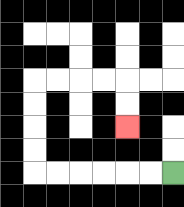{'start': '[7, 7]', 'end': '[5, 5]', 'path_directions': 'L,L,L,L,L,L,U,U,U,U,R,R,R,R,D,D', 'path_coordinates': '[[7, 7], [6, 7], [5, 7], [4, 7], [3, 7], [2, 7], [1, 7], [1, 6], [1, 5], [1, 4], [1, 3], [2, 3], [3, 3], [4, 3], [5, 3], [5, 4], [5, 5]]'}